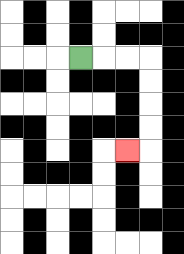{'start': '[3, 2]', 'end': '[5, 6]', 'path_directions': 'R,R,R,D,D,D,D,L', 'path_coordinates': '[[3, 2], [4, 2], [5, 2], [6, 2], [6, 3], [6, 4], [6, 5], [6, 6], [5, 6]]'}